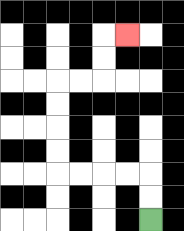{'start': '[6, 9]', 'end': '[5, 1]', 'path_directions': 'U,U,L,L,L,L,U,U,U,U,R,R,U,U,R', 'path_coordinates': '[[6, 9], [6, 8], [6, 7], [5, 7], [4, 7], [3, 7], [2, 7], [2, 6], [2, 5], [2, 4], [2, 3], [3, 3], [4, 3], [4, 2], [4, 1], [5, 1]]'}